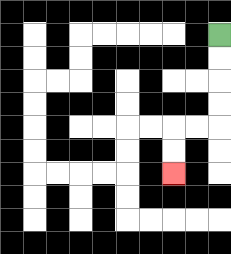{'start': '[9, 1]', 'end': '[7, 7]', 'path_directions': 'D,D,D,D,L,L,D,D', 'path_coordinates': '[[9, 1], [9, 2], [9, 3], [9, 4], [9, 5], [8, 5], [7, 5], [7, 6], [7, 7]]'}